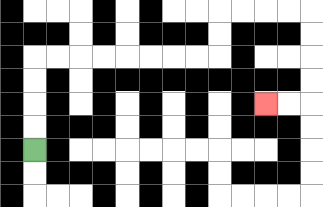{'start': '[1, 6]', 'end': '[11, 4]', 'path_directions': 'U,U,U,U,R,R,R,R,R,R,R,R,U,U,R,R,R,R,D,D,D,D,L,L', 'path_coordinates': '[[1, 6], [1, 5], [1, 4], [1, 3], [1, 2], [2, 2], [3, 2], [4, 2], [5, 2], [6, 2], [7, 2], [8, 2], [9, 2], [9, 1], [9, 0], [10, 0], [11, 0], [12, 0], [13, 0], [13, 1], [13, 2], [13, 3], [13, 4], [12, 4], [11, 4]]'}